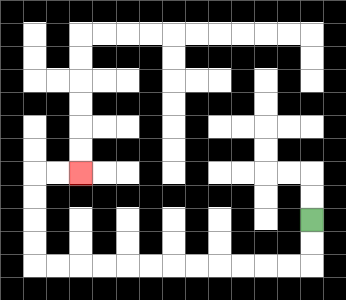{'start': '[13, 9]', 'end': '[3, 7]', 'path_directions': 'D,D,L,L,L,L,L,L,L,L,L,L,L,L,U,U,U,U,R,R', 'path_coordinates': '[[13, 9], [13, 10], [13, 11], [12, 11], [11, 11], [10, 11], [9, 11], [8, 11], [7, 11], [6, 11], [5, 11], [4, 11], [3, 11], [2, 11], [1, 11], [1, 10], [1, 9], [1, 8], [1, 7], [2, 7], [3, 7]]'}